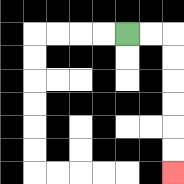{'start': '[5, 1]', 'end': '[7, 7]', 'path_directions': 'R,R,D,D,D,D,D,D', 'path_coordinates': '[[5, 1], [6, 1], [7, 1], [7, 2], [7, 3], [7, 4], [7, 5], [7, 6], [7, 7]]'}